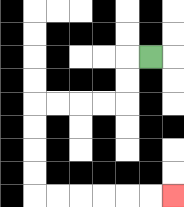{'start': '[6, 2]', 'end': '[7, 8]', 'path_directions': 'L,D,D,L,L,L,L,D,D,D,D,R,R,R,R,R,R', 'path_coordinates': '[[6, 2], [5, 2], [5, 3], [5, 4], [4, 4], [3, 4], [2, 4], [1, 4], [1, 5], [1, 6], [1, 7], [1, 8], [2, 8], [3, 8], [4, 8], [5, 8], [6, 8], [7, 8]]'}